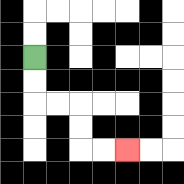{'start': '[1, 2]', 'end': '[5, 6]', 'path_directions': 'D,D,R,R,D,D,R,R', 'path_coordinates': '[[1, 2], [1, 3], [1, 4], [2, 4], [3, 4], [3, 5], [3, 6], [4, 6], [5, 6]]'}